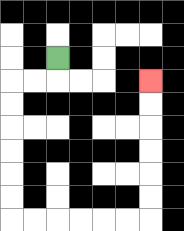{'start': '[2, 2]', 'end': '[6, 3]', 'path_directions': 'D,L,L,D,D,D,D,D,D,R,R,R,R,R,R,U,U,U,U,U,U', 'path_coordinates': '[[2, 2], [2, 3], [1, 3], [0, 3], [0, 4], [0, 5], [0, 6], [0, 7], [0, 8], [0, 9], [1, 9], [2, 9], [3, 9], [4, 9], [5, 9], [6, 9], [6, 8], [6, 7], [6, 6], [6, 5], [6, 4], [6, 3]]'}